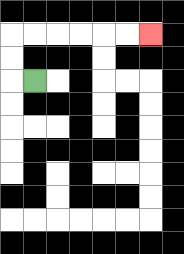{'start': '[1, 3]', 'end': '[6, 1]', 'path_directions': 'L,U,U,R,R,R,R,R,R', 'path_coordinates': '[[1, 3], [0, 3], [0, 2], [0, 1], [1, 1], [2, 1], [3, 1], [4, 1], [5, 1], [6, 1]]'}